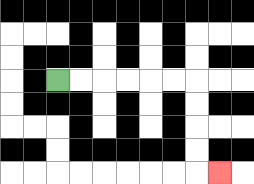{'start': '[2, 3]', 'end': '[9, 7]', 'path_directions': 'R,R,R,R,R,R,D,D,D,D,R', 'path_coordinates': '[[2, 3], [3, 3], [4, 3], [5, 3], [6, 3], [7, 3], [8, 3], [8, 4], [8, 5], [8, 6], [8, 7], [9, 7]]'}